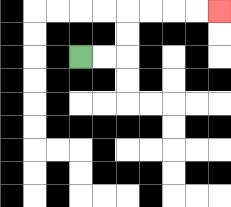{'start': '[3, 2]', 'end': '[9, 0]', 'path_directions': 'R,R,U,U,R,R,R,R', 'path_coordinates': '[[3, 2], [4, 2], [5, 2], [5, 1], [5, 0], [6, 0], [7, 0], [8, 0], [9, 0]]'}